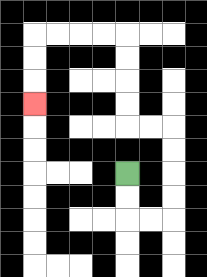{'start': '[5, 7]', 'end': '[1, 4]', 'path_directions': 'D,D,R,R,U,U,U,U,L,L,U,U,U,U,L,L,L,L,D,D,D', 'path_coordinates': '[[5, 7], [5, 8], [5, 9], [6, 9], [7, 9], [7, 8], [7, 7], [7, 6], [7, 5], [6, 5], [5, 5], [5, 4], [5, 3], [5, 2], [5, 1], [4, 1], [3, 1], [2, 1], [1, 1], [1, 2], [1, 3], [1, 4]]'}